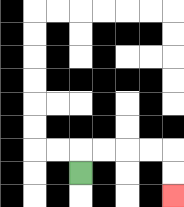{'start': '[3, 7]', 'end': '[7, 8]', 'path_directions': 'U,R,R,R,R,D,D', 'path_coordinates': '[[3, 7], [3, 6], [4, 6], [5, 6], [6, 6], [7, 6], [7, 7], [7, 8]]'}